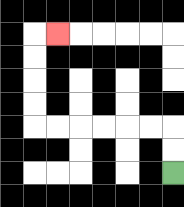{'start': '[7, 7]', 'end': '[2, 1]', 'path_directions': 'U,U,L,L,L,L,L,L,U,U,U,U,R', 'path_coordinates': '[[7, 7], [7, 6], [7, 5], [6, 5], [5, 5], [4, 5], [3, 5], [2, 5], [1, 5], [1, 4], [1, 3], [1, 2], [1, 1], [2, 1]]'}